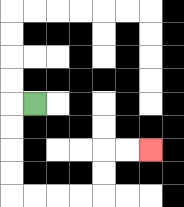{'start': '[1, 4]', 'end': '[6, 6]', 'path_directions': 'L,D,D,D,D,R,R,R,R,U,U,R,R', 'path_coordinates': '[[1, 4], [0, 4], [0, 5], [0, 6], [0, 7], [0, 8], [1, 8], [2, 8], [3, 8], [4, 8], [4, 7], [4, 6], [5, 6], [6, 6]]'}